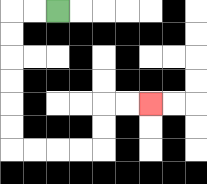{'start': '[2, 0]', 'end': '[6, 4]', 'path_directions': 'L,L,D,D,D,D,D,D,R,R,R,R,U,U,R,R', 'path_coordinates': '[[2, 0], [1, 0], [0, 0], [0, 1], [0, 2], [0, 3], [0, 4], [0, 5], [0, 6], [1, 6], [2, 6], [3, 6], [4, 6], [4, 5], [4, 4], [5, 4], [6, 4]]'}